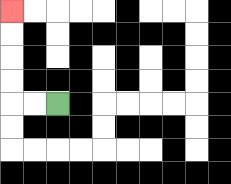{'start': '[2, 4]', 'end': '[0, 0]', 'path_directions': 'L,L,U,U,U,U', 'path_coordinates': '[[2, 4], [1, 4], [0, 4], [0, 3], [0, 2], [0, 1], [0, 0]]'}